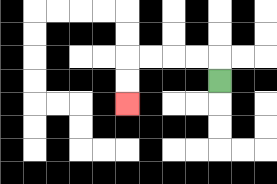{'start': '[9, 3]', 'end': '[5, 4]', 'path_directions': 'U,L,L,L,L,D,D', 'path_coordinates': '[[9, 3], [9, 2], [8, 2], [7, 2], [6, 2], [5, 2], [5, 3], [5, 4]]'}